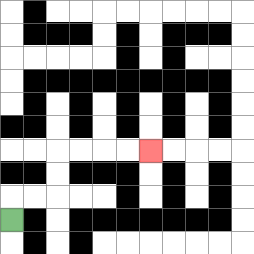{'start': '[0, 9]', 'end': '[6, 6]', 'path_directions': 'U,R,R,U,U,R,R,R,R', 'path_coordinates': '[[0, 9], [0, 8], [1, 8], [2, 8], [2, 7], [2, 6], [3, 6], [4, 6], [5, 6], [6, 6]]'}